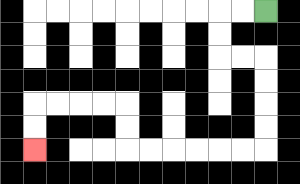{'start': '[11, 0]', 'end': '[1, 6]', 'path_directions': 'L,L,D,D,R,R,D,D,D,D,L,L,L,L,L,L,U,U,L,L,L,L,D,D', 'path_coordinates': '[[11, 0], [10, 0], [9, 0], [9, 1], [9, 2], [10, 2], [11, 2], [11, 3], [11, 4], [11, 5], [11, 6], [10, 6], [9, 6], [8, 6], [7, 6], [6, 6], [5, 6], [5, 5], [5, 4], [4, 4], [3, 4], [2, 4], [1, 4], [1, 5], [1, 6]]'}